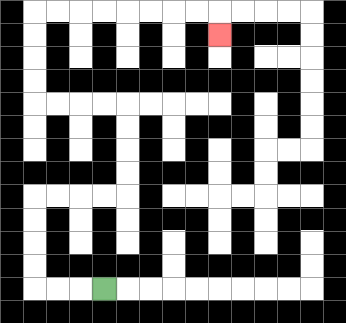{'start': '[4, 12]', 'end': '[9, 1]', 'path_directions': 'L,L,L,U,U,U,U,R,R,R,R,U,U,U,U,L,L,L,L,U,U,U,U,R,R,R,R,R,R,R,R,D', 'path_coordinates': '[[4, 12], [3, 12], [2, 12], [1, 12], [1, 11], [1, 10], [1, 9], [1, 8], [2, 8], [3, 8], [4, 8], [5, 8], [5, 7], [5, 6], [5, 5], [5, 4], [4, 4], [3, 4], [2, 4], [1, 4], [1, 3], [1, 2], [1, 1], [1, 0], [2, 0], [3, 0], [4, 0], [5, 0], [6, 0], [7, 0], [8, 0], [9, 0], [9, 1]]'}